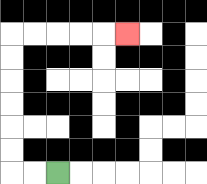{'start': '[2, 7]', 'end': '[5, 1]', 'path_directions': 'L,L,U,U,U,U,U,U,R,R,R,R,R', 'path_coordinates': '[[2, 7], [1, 7], [0, 7], [0, 6], [0, 5], [0, 4], [0, 3], [0, 2], [0, 1], [1, 1], [2, 1], [3, 1], [4, 1], [5, 1]]'}